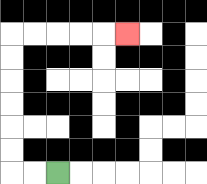{'start': '[2, 7]', 'end': '[5, 1]', 'path_directions': 'L,L,U,U,U,U,U,U,R,R,R,R,R', 'path_coordinates': '[[2, 7], [1, 7], [0, 7], [0, 6], [0, 5], [0, 4], [0, 3], [0, 2], [0, 1], [1, 1], [2, 1], [3, 1], [4, 1], [5, 1]]'}